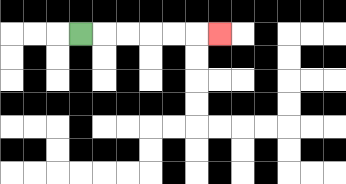{'start': '[3, 1]', 'end': '[9, 1]', 'path_directions': 'R,R,R,R,R,R', 'path_coordinates': '[[3, 1], [4, 1], [5, 1], [6, 1], [7, 1], [8, 1], [9, 1]]'}